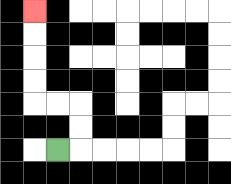{'start': '[2, 6]', 'end': '[1, 0]', 'path_directions': 'R,U,U,L,L,U,U,U,U', 'path_coordinates': '[[2, 6], [3, 6], [3, 5], [3, 4], [2, 4], [1, 4], [1, 3], [1, 2], [1, 1], [1, 0]]'}